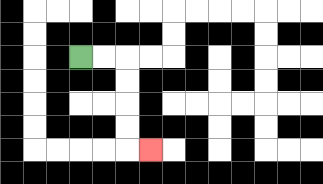{'start': '[3, 2]', 'end': '[6, 6]', 'path_directions': 'R,R,D,D,D,D,R', 'path_coordinates': '[[3, 2], [4, 2], [5, 2], [5, 3], [5, 4], [5, 5], [5, 6], [6, 6]]'}